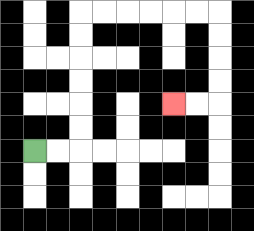{'start': '[1, 6]', 'end': '[7, 4]', 'path_directions': 'R,R,U,U,U,U,U,U,R,R,R,R,R,R,D,D,D,D,L,L', 'path_coordinates': '[[1, 6], [2, 6], [3, 6], [3, 5], [3, 4], [3, 3], [3, 2], [3, 1], [3, 0], [4, 0], [5, 0], [6, 0], [7, 0], [8, 0], [9, 0], [9, 1], [9, 2], [9, 3], [9, 4], [8, 4], [7, 4]]'}